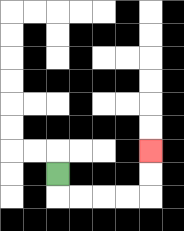{'start': '[2, 7]', 'end': '[6, 6]', 'path_directions': 'D,R,R,R,R,U,U', 'path_coordinates': '[[2, 7], [2, 8], [3, 8], [4, 8], [5, 8], [6, 8], [6, 7], [6, 6]]'}